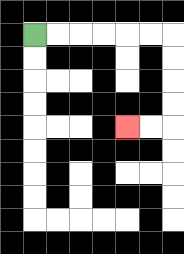{'start': '[1, 1]', 'end': '[5, 5]', 'path_directions': 'R,R,R,R,R,R,D,D,D,D,L,L', 'path_coordinates': '[[1, 1], [2, 1], [3, 1], [4, 1], [5, 1], [6, 1], [7, 1], [7, 2], [7, 3], [7, 4], [7, 5], [6, 5], [5, 5]]'}